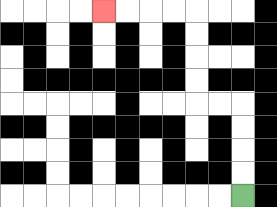{'start': '[10, 8]', 'end': '[4, 0]', 'path_directions': 'U,U,U,U,L,L,U,U,U,U,L,L,L,L', 'path_coordinates': '[[10, 8], [10, 7], [10, 6], [10, 5], [10, 4], [9, 4], [8, 4], [8, 3], [8, 2], [8, 1], [8, 0], [7, 0], [6, 0], [5, 0], [4, 0]]'}